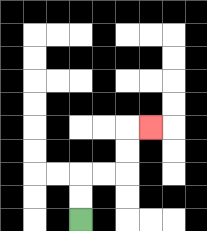{'start': '[3, 9]', 'end': '[6, 5]', 'path_directions': 'U,U,R,R,U,U,R', 'path_coordinates': '[[3, 9], [3, 8], [3, 7], [4, 7], [5, 7], [5, 6], [5, 5], [6, 5]]'}